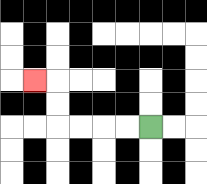{'start': '[6, 5]', 'end': '[1, 3]', 'path_directions': 'L,L,L,L,U,U,L', 'path_coordinates': '[[6, 5], [5, 5], [4, 5], [3, 5], [2, 5], [2, 4], [2, 3], [1, 3]]'}